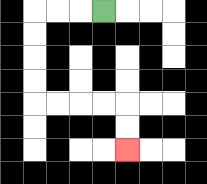{'start': '[4, 0]', 'end': '[5, 6]', 'path_directions': 'L,L,L,D,D,D,D,R,R,R,R,D,D', 'path_coordinates': '[[4, 0], [3, 0], [2, 0], [1, 0], [1, 1], [1, 2], [1, 3], [1, 4], [2, 4], [3, 4], [4, 4], [5, 4], [5, 5], [5, 6]]'}